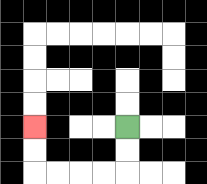{'start': '[5, 5]', 'end': '[1, 5]', 'path_directions': 'D,D,L,L,L,L,U,U', 'path_coordinates': '[[5, 5], [5, 6], [5, 7], [4, 7], [3, 7], [2, 7], [1, 7], [1, 6], [1, 5]]'}